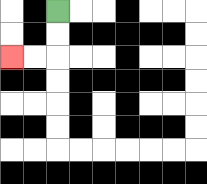{'start': '[2, 0]', 'end': '[0, 2]', 'path_directions': 'D,D,L,L', 'path_coordinates': '[[2, 0], [2, 1], [2, 2], [1, 2], [0, 2]]'}